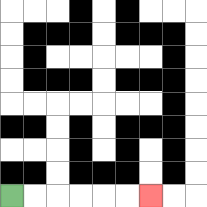{'start': '[0, 8]', 'end': '[6, 8]', 'path_directions': 'R,R,R,R,R,R', 'path_coordinates': '[[0, 8], [1, 8], [2, 8], [3, 8], [4, 8], [5, 8], [6, 8]]'}